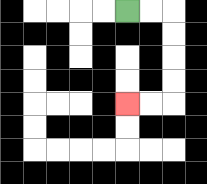{'start': '[5, 0]', 'end': '[5, 4]', 'path_directions': 'R,R,D,D,D,D,L,L', 'path_coordinates': '[[5, 0], [6, 0], [7, 0], [7, 1], [7, 2], [7, 3], [7, 4], [6, 4], [5, 4]]'}